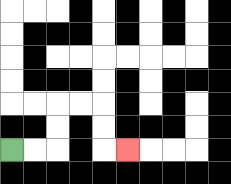{'start': '[0, 6]', 'end': '[5, 6]', 'path_directions': 'R,R,U,U,R,R,D,D,R', 'path_coordinates': '[[0, 6], [1, 6], [2, 6], [2, 5], [2, 4], [3, 4], [4, 4], [4, 5], [4, 6], [5, 6]]'}